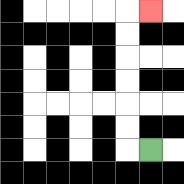{'start': '[6, 6]', 'end': '[6, 0]', 'path_directions': 'L,U,U,U,U,U,U,R', 'path_coordinates': '[[6, 6], [5, 6], [5, 5], [5, 4], [5, 3], [5, 2], [5, 1], [5, 0], [6, 0]]'}